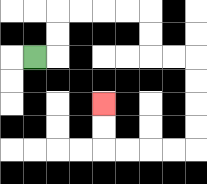{'start': '[1, 2]', 'end': '[4, 4]', 'path_directions': 'R,U,U,R,R,R,R,D,D,R,R,D,D,D,D,L,L,L,L,U,U', 'path_coordinates': '[[1, 2], [2, 2], [2, 1], [2, 0], [3, 0], [4, 0], [5, 0], [6, 0], [6, 1], [6, 2], [7, 2], [8, 2], [8, 3], [8, 4], [8, 5], [8, 6], [7, 6], [6, 6], [5, 6], [4, 6], [4, 5], [4, 4]]'}